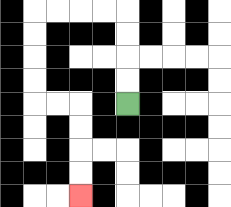{'start': '[5, 4]', 'end': '[3, 8]', 'path_directions': 'U,U,U,U,L,L,L,L,D,D,D,D,R,R,D,D,D,D', 'path_coordinates': '[[5, 4], [5, 3], [5, 2], [5, 1], [5, 0], [4, 0], [3, 0], [2, 0], [1, 0], [1, 1], [1, 2], [1, 3], [1, 4], [2, 4], [3, 4], [3, 5], [3, 6], [3, 7], [3, 8]]'}